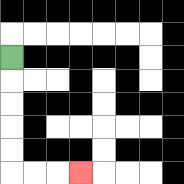{'start': '[0, 2]', 'end': '[3, 7]', 'path_directions': 'D,D,D,D,D,R,R,R', 'path_coordinates': '[[0, 2], [0, 3], [0, 4], [0, 5], [0, 6], [0, 7], [1, 7], [2, 7], [3, 7]]'}